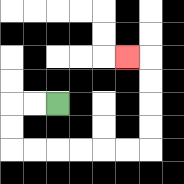{'start': '[2, 4]', 'end': '[5, 2]', 'path_directions': 'L,L,D,D,R,R,R,R,R,R,U,U,U,U,L', 'path_coordinates': '[[2, 4], [1, 4], [0, 4], [0, 5], [0, 6], [1, 6], [2, 6], [3, 6], [4, 6], [5, 6], [6, 6], [6, 5], [6, 4], [6, 3], [6, 2], [5, 2]]'}